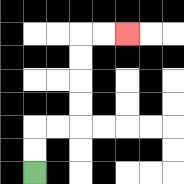{'start': '[1, 7]', 'end': '[5, 1]', 'path_directions': 'U,U,R,R,U,U,U,U,R,R', 'path_coordinates': '[[1, 7], [1, 6], [1, 5], [2, 5], [3, 5], [3, 4], [3, 3], [3, 2], [3, 1], [4, 1], [5, 1]]'}